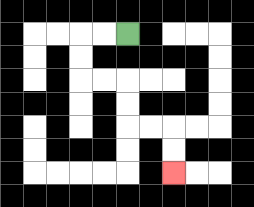{'start': '[5, 1]', 'end': '[7, 7]', 'path_directions': 'L,L,D,D,R,R,D,D,R,R,D,D', 'path_coordinates': '[[5, 1], [4, 1], [3, 1], [3, 2], [3, 3], [4, 3], [5, 3], [5, 4], [5, 5], [6, 5], [7, 5], [7, 6], [7, 7]]'}